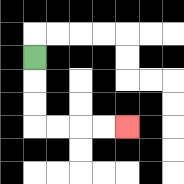{'start': '[1, 2]', 'end': '[5, 5]', 'path_directions': 'D,D,D,R,R,R,R', 'path_coordinates': '[[1, 2], [1, 3], [1, 4], [1, 5], [2, 5], [3, 5], [4, 5], [5, 5]]'}